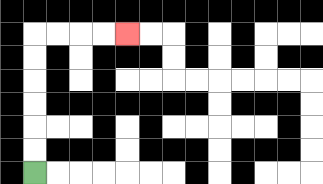{'start': '[1, 7]', 'end': '[5, 1]', 'path_directions': 'U,U,U,U,U,U,R,R,R,R', 'path_coordinates': '[[1, 7], [1, 6], [1, 5], [1, 4], [1, 3], [1, 2], [1, 1], [2, 1], [3, 1], [4, 1], [5, 1]]'}